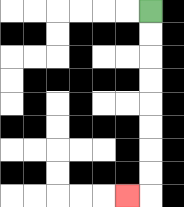{'start': '[6, 0]', 'end': '[5, 8]', 'path_directions': 'D,D,D,D,D,D,D,D,L', 'path_coordinates': '[[6, 0], [6, 1], [6, 2], [6, 3], [6, 4], [6, 5], [6, 6], [6, 7], [6, 8], [5, 8]]'}